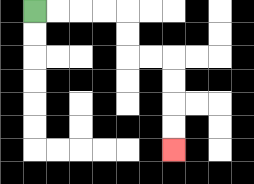{'start': '[1, 0]', 'end': '[7, 6]', 'path_directions': 'R,R,R,R,D,D,R,R,D,D,D,D', 'path_coordinates': '[[1, 0], [2, 0], [3, 0], [4, 0], [5, 0], [5, 1], [5, 2], [6, 2], [7, 2], [7, 3], [7, 4], [7, 5], [7, 6]]'}